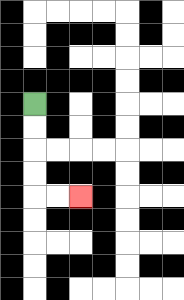{'start': '[1, 4]', 'end': '[3, 8]', 'path_directions': 'D,D,D,D,R,R', 'path_coordinates': '[[1, 4], [1, 5], [1, 6], [1, 7], [1, 8], [2, 8], [3, 8]]'}